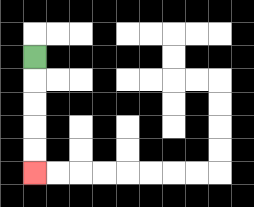{'start': '[1, 2]', 'end': '[1, 7]', 'path_directions': 'D,D,D,D,D', 'path_coordinates': '[[1, 2], [1, 3], [1, 4], [1, 5], [1, 6], [1, 7]]'}